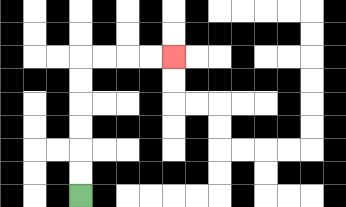{'start': '[3, 8]', 'end': '[7, 2]', 'path_directions': 'U,U,U,U,U,U,R,R,R,R', 'path_coordinates': '[[3, 8], [3, 7], [3, 6], [3, 5], [3, 4], [3, 3], [3, 2], [4, 2], [5, 2], [6, 2], [7, 2]]'}